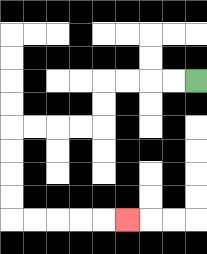{'start': '[8, 3]', 'end': '[5, 9]', 'path_directions': 'L,L,L,L,D,D,L,L,L,L,D,D,D,D,R,R,R,R,R', 'path_coordinates': '[[8, 3], [7, 3], [6, 3], [5, 3], [4, 3], [4, 4], [4, 5], [3, 5], [2, 5], [1, 5], [0, 5], [0, 6], [0, 7], [0, 8], [0, 9], [1, 9], [2, 9], [3, 9], [4, 9], [5, 9]]'}